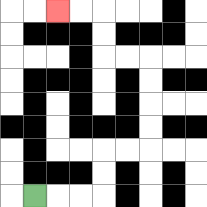{'start': '[1, 8]', 'end': '[2, 0]', 'path_directions': 'R,R,R,U,U,R,R,U,U,U,U,L,L,U,U,L,L', 'path_coordinates': '[[1, 8], [2, 8], [3, 8], [4, 8], [4, 7], [4, 6], [5, 6], [6, 6], [6, 5], [6, 4], [6, 3], [6, 2], [5, 2], [4, 2], [4, 1], [4, 0], [3, 0], [2, 0]]'}